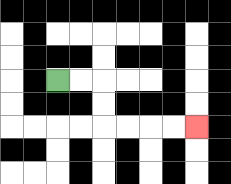{'start': '[2, 3]', 'end': '[8, 5]', 'path_directions': 'R,R,D,D,R,R,R,R', 'path_coordinates': '[[2, 3], [3, 3], [4, 3], [4, 4], [4, 5], [5, 5], [6, 5], [7, 5], [8, 5]]'}